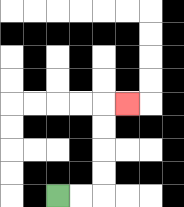{'start': '[2, 8]', 'end': '[5, 4]', 'path_directions': 'R,R,U,U,U,U,R', 'path_coordinates': '[[2, 8], [3, 8], [4, 8], [4, 7], [4, 6], [4, 5], [4, 4], [5, 4]]'}